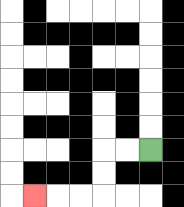{'start': '[6, 6]', 'end': '[1, 8]', 'path_directions': 'L,L,D,D,L,L,L', 'path_coordinates': '[[6, 6], [5, 6], [4, 6], [4, 7], [4, 8], [3, 8], [2, 8], [1, 8]]'}